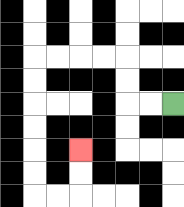{'start': '[7, 4]', 'end': '[3, 6]', 'path_directions': 'L,L,U,U,L,L,L,L,D,D,D,D,D,D,R,R,U,U', 'path_coordinates': '[[7, 4], [6, 4], [5, 4], [5, 3], [5, 2], [4, 2], [3, 2], [2, 2], [1, 2], [1, 3], [1, 4], [1, 5], [1, 6], [1, 7], [1, 8], [2, 8], [3, 8], [3, 7], [3, 6]]'}